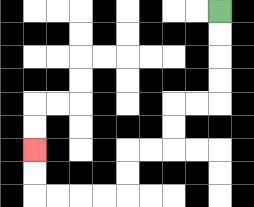{'start': '[9, 0]', 'end': '[1, 6]', 'path_directions': 'D,D,D,D,L,L,D,D,L,L,D,D,L,L,L,L,U,U', 'path_coordinates': '[[9, 0], [9, 1], [9, 2], [9, 3], [9, 4], [8, 4], [7, 4], [7, 5], [7, 6], [6, 6], [5, 6], [5, 7], [5, 8], [4, 8], [3, 8], [2, 8], [1, 8], [1, 7], [1, 6]]'}